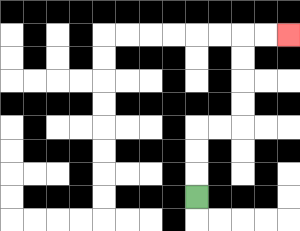{'start': '[8, 8]', 'end': '[12, 1]', 'path_directions': 'U,U,U,R,R,U,U,U,U,R,R', 'path_coordinates': '[[8, 8], [8, 7], [8, 6], [8, 5], [9, 5], [10, 5], [10, 4], [10, 3], [10, 2], [10, 1], [11, 1], [12, 1]]'}